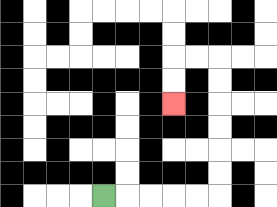{'start': '[4, 8]', 'end': '[7, 4]', 'path_directions': 'R,R,R,R,R,U,U,U,U,U,U,L,L,D,D', 'path_coordinates': '[[4, 8], [5, 8], [6, 8], [7, 8], [8, 8], [9, 8], [9, 7], [9, 6], [9, 5], [9, 4], [9, 3], [9, 2], [8, 2], [7, 2], [7, 3], [7, 4]]'}